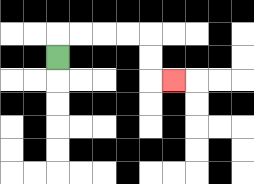{'start': '[2, 2]', 'end': '[7, 3]', 'path_directions': 'U,R,R,R,R,D,D,R', 'path_coordinates': '[[2, 2], [2, 1], [3, 1], [4, 1], [5, 1], [6, 1], [6, 2], [6, 3], [7, 3]]'}